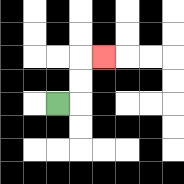{'start': '[2, 4]', 'end': '[4, 2]', 'path_directions': 'R,U,U,R', 'path_coordinates': '[[2, 4], [3, 4], [3, 3], [3, 2], [4, 2]]'}